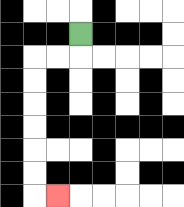{'start': '[3, 1]', 'end': '[2, 8]', 'path_directions': 'D,L,L,D,D,D,D,D,D,R', 'path_coordinates': '[[3, 1], [3, 2], [2, 2], [1, 2], [1, 3], [1, 4], [1, 5], [1, 6], [1, 7], [1, 8], [2, 8]]'}